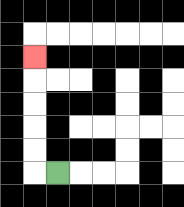{'start': '[2, 7]', 'end': '[1, 2]', 'path_directions': 'L,U,U,U,U,U', 'path_coordinates': '[[2, 7], [1, 7], [1, 6], [1, 5], [1, 4], [1, 3], [1, 2]]'}